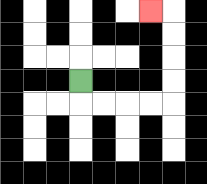{'start': '[3, 3]', 'end': '[6, 0]', 'path_directions': 'D,R,R,R,R,U,U,U,U,L', 'path_coordinates': '[[3, 3], [3, 4], [4, 4], [5, 4], [6, 4], [7, 4], [7, 3], [7, 2], [7, 1], [7, 0], [6, 0]]'}